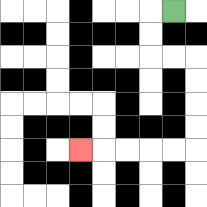{'start': '[7, 0]', 'end': '[3, 6]', 'path_directions': 'L,D,D,R,R,D,D,D,D,L,L,L,L,L', 'path_coordinates': '[[7, 0], [6, 0], [6, 1], [6, 2], [7, 2], [8, 2], [8, 3], [8, 4], [8, 5], [8, 6], [7, 6], [6, 6], [5, 6], [4, 6], [3, 6]]'}